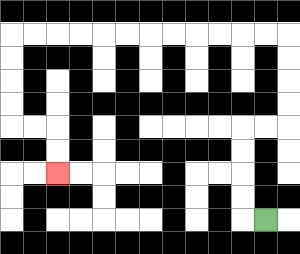{'start': '[11, 9]', 'end': '[2, 7]', 'path_directions': 'L,U,U,U,U,R,R,U,U,U,U,L,L,L,L,L,L,L,L,L,L,L,L,D,D,D,D,R,R,D,D', 'path_coordinates': '[[11, 9], [10, 9], [10, 8], [10, 7], [10, 6], [10, 5], [11, 5], [12, 5], [12, 4], [12, 3], [12, 2], [12, 1], [11, 1], [10, 1], [9, 1], [8, 1], [7, 1], [6, 1], [5, 1], [4, 1], [3, 1], [2, 1], [1, 1], [0, 1], [0, 2], [0, 3], [0, 4], [0, 5], [1, 5], [2, 5], [2, 6], [2, 7]]'}